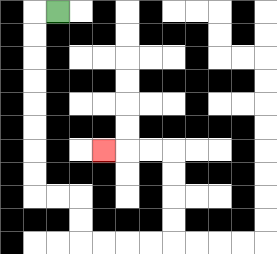{'start': '[2, 0]', 'end': '[4, 6]', 'path_directions': 'L,D,D,D,D,D,D,D,D,R,R,D,D,R,R,R,R,U,U,U,U,L,L,L', 'path_coordinates': '[[2, 0], [1, 0], [1, 1], [1, 2], [1, 3], [1, 4], [1, 5], [1, 6], [1, 7], [1, 8], [2, 8], [3, 8], [3, 9], [3, 10], [4, 10], [5, 10], [6, 10], [7, 10], [7, 9], [7, 8], [7, 7], [7, 6], [6, 6], [5, 6], [4, 6]]'}